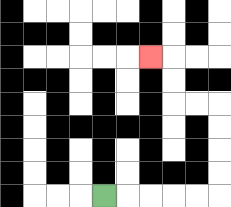{'start': '[4, 8]', 'end': '[6, 2]', 'path_directions': 'R,R,R,R,R,U,U,U,U,L,L,U,U,L', 'path_coordinates': '[[4, 8], [5, 8], [6, 8], [7, 8], [8, 8], [9, 8], [9, 7], [9, 6], [9, 5], [9, 4], [8, 4], [7, 4], [7, 3], [7, 2], [6, 2]]'}